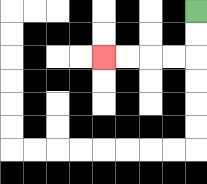{'start': '[8, 0]', 'end': '[4, 2]', 'path_directions': 'D,D,L,L,L,L', 'path_coordinates': '[[8, 0], [8, 1], [8, 2], [7, 2], [6, 2], [5, 2], [4, 2]]'}